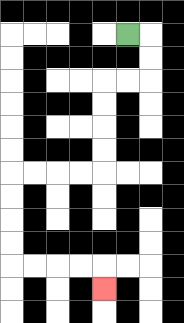{'start': '[5, 1]', 'end': '[4, 12]', 'path_directions': 'R,D,D,L,L,D,D,D,D,L,L,L,L,D,D,D,D,R,R,R,R,D', 'path_coordinates': '[[5, 1], [6, 1], [6, 2], [6, 3], [5, 3], [4, 3], [4, 4], [4, 5], [4, 6], [4, 7], [3, 7], [2, 7], [1, 7], [0, 7], [0, 8], [0, 9], [0, 10], [0, 11], [1, 11], [2, 11], [3, 11], [4, 11], [4, 12]]'}